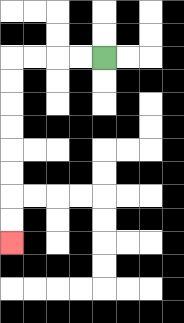{'start': '[4, 2]', 'end': '[0, 10]', 'path_directions': 'L,L,L,L,D,D,D,D,D,D,D,D', 'path_coordinates': '[[4, 2], [3, 2], [2, 2], [1, 2], [0, 2], [0, 3], [0, 4], [0, 5], [0, 6], [0, 7], [0, 8], [0, 9], [0, 10]]'}